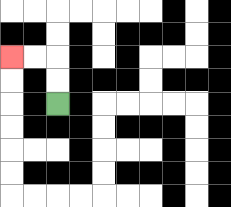{'start': '[2, 4]', 'end': '[0, 2]', 'path_directions': 'U,U,L,L', 'path_coordinates': '[[2, 4], [2, 3], [2, 2], [1, 2], [0, 2]]'}